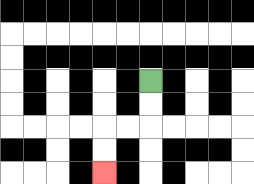{'start': '[6, 3]', 'end': '[4, 7]', 'path_directions': 'D,D,L,L,D,D', 'path_coordinates': '[[6, 3], [6, 4], [6, 5], [5, 5], [4, 5], [4, 6], [4, 7]]'}